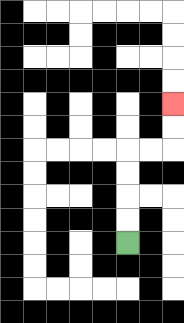{'start': '[5, 10]', 'end': '[7, 4]', 'path_directions': 'U,U,U,U,R,R,U,U', 'path_coordinates': '[[5, 10], [5, 9], [5, 8], [5, 7], [5, 6], [6, 6], [7, 6], [7, 5], [7, 4]]'}